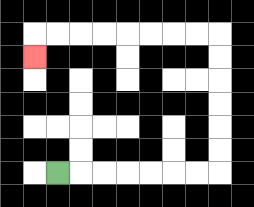{'start': '[2, 7]', 'end': '[1, 2]', 'path_directions': 'R,R,R,R,R,R,R,U,U,U,U,U,U,L,L,L,L,L,L,L,L,D', 'path_coordinates': '[[2, 7], [3, 7], [4, 7], [5, 7], [6, 7], [7, 7], [8, 7], [9, 7], [9, 6], [9, 5], [9, 4], [9, 3], [9, 2], [9, 1], [8, 1], [7, 1], [6, 1], [5, 1], [4, 1], [3, 1], [2, 1], [1, 1], [1, 2]]'}